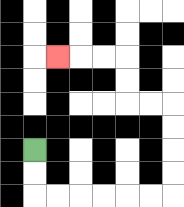{'start': '[1, 6]', 'end': '[2, 2]', 'path_directions': 'D,D,R,R,R,R,R,R,U,U,U,U,L,L,U,U,L,L,L', 'path_coordinates': '[[1, 6], [1, 7], [1, 8], [2, 8], [3, 8], [4, 8], [5, 8], [6, 8], [7, 8], [7, 7], [7, 6], [7, 5], [7, 4], [6, 4], [5, 4], [5, 3], [5, 2], [4, 2], [3, 2], [2, 2]]'}